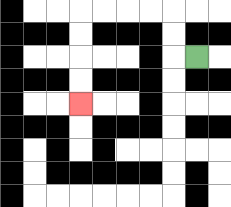{'start': '[8, 2]', 'end': '[3, 4]', 'path_directions': 'L,U,U,L,L,L,L,D,D,D,D', 'path_coordinates': '[[8, 2], [7, 2], [7, 1], [7, 0], [6, 0], [5, 0], [4, 0], [3, 0], [3, 1], [3, 2], [3, 3], [3, 4]]'}